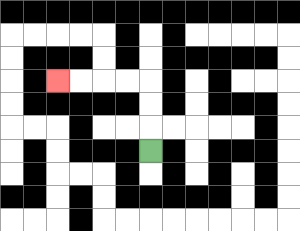{'start': '[6, 6]', 'end': '[2, 3]', 'path_directions': 'U,U,U,L,L,L,L', 'path_coordinates': '[[6, 6], [6, 5], [6, 4], [6, 3], [5, 3], [4, 3], [3, 3], [2, 3]]'}